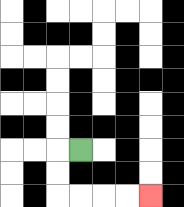{'start': '[3, 6]', 'end': '[6, 8]', 'path_directions': 'L,D,D,R,R,R,R', 'path_coordinates': '[[3, 6], [2, 6], [2, 7], [2, 8], [3, 8], [4, 8], [5, 8], [6, 8]]'}